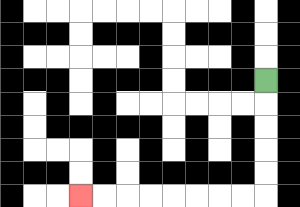{'start': '[11, 3]', 'end': '[3, 8]', 'path_directions': 'D,D,D,D,D,L,L,L,L,L,L,L,L', 'path_coordinates': '[[11, 3], [11, 4], [11, 5], [11, 6], [11, 7], [11, 8], [10, 8], [9, 8], [8, 8], [7, 8], [6, 8], [5, 8], [4, 8], [3, 8]]'}